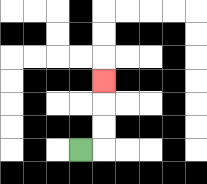{'start': '[3, 6]', 'end': '[4, 3]', 'path_directions': 'R,U,U,U', 'path_coordinates': '[[3, 6], [4, 6], [4, 5], [4, 4], [4, 3]]'}